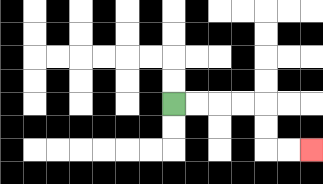{'start': '[7, 4]', 'end': '[13, 6]', 'path_directions': 'R,R,R,R,D,D,R,R', 'path_coordinates': '[[7, 4], [8, 4], [9, 4], [10, 4], [11, 4], [11, 5], [11, 6], [12, 6], [13, 6]]'}